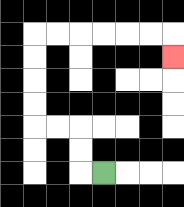{'start': '[4, 7]', 'end': '[7, 2]', 'path_directions': 'L,U,U,L,L,U,U,U,U,R,R,R,R,R,R,D', 'path_coordinates': '[[4, 7], [3, 7], [3, 6], [3, 5], [2, 5], [1, 5], [1, 4], [1, 3], [1, 2], [1, 1], [2, 1], [3, 1], [4, 1], [5, 1], [6, 1], [7, 1], [7, 2]]'}